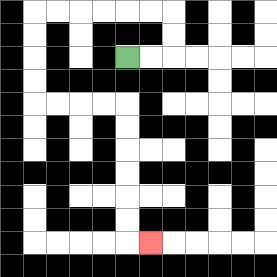{'start': '[5, 2]', 'end': '[6, 10]', 'path_directions': 'R,R,U,U,L,L,L,L,L,L,D,D,D,D,R,R,R,R,D,D,D,D,D,D,R', 'path_coordinates': '[[5, 2], [6, 2], [7, 2], [7, 1], [7, 0], [6, 0], [5, 0], [4, 0], [3, 0], [2, 0], [1, 0], [1, 1], [1, 2], [1, 3], [1, 4], [2, 4], [3, 4], [4, 4], [5, 4], [5, 5], [5, 6], [5, 7], [5, 8], [5, 9], [5, 10], [6, 10]]'}